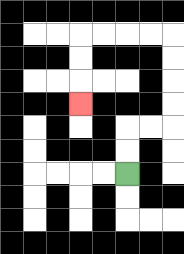{'start': '[5, 7]', 'end': '[3, 4]', 'path_directions': 'U,U,R,R,U,U,U,U,L,L,L,L,D,D,D', 'path_coordinates': '[[5, 7], [5, 6], [5, 5], [6, 5], [7, 5], [7, 4], [7, 3], [7, 2], [7, 1], [6, 1], [5, 1], [4, 1], [3, 1], [3, 2], [3, 3], [3, 4]]'}